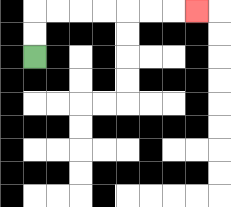{'start': '[1, 2]', 'end': '[8, 0]', 'path_directions': 'U,U,R,R,R,R,R,R,R', 'path_coordinates': '[[1, 2], [1, 1], [1, 0], [2, 0], [3, 0], [4, 0], [5, 0], [6, 0], [7, 0], [8, 0]]'}